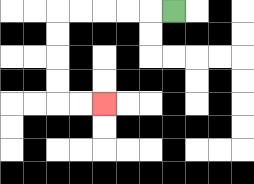{'start': '[7, 0]', 'end': '[4, 4]', 'path_directions': 'L,L,L,L,L,D,D,D,D,R,R', 'path_coordinates': '[[7, 0], [6, 0], [5, 0], [4, 0], [3, 0], [2, 0], [2, 1], [2, 2], [2, 3], [2, 4], [3, 4], [4, 4]]'}